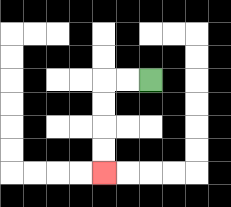{'start': '[6, 3]', 'end': '[4, 7]', 'path_directions': 'L,L,D,D,D,D', 'path_coordinates': '[[6, 3], [5, 3], [4, 3], [4, 4], [4, 5], [4, 6], [4, 7]]'}